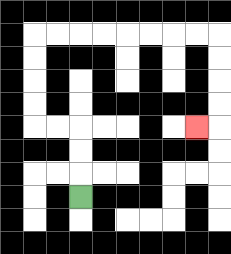{'start': '[3, 8]', 'end': '[8, 5]', 'path_directions': 'U,U,U,L,L,U,U,U,U,R,R,R,R,R,R,R,R,D,D,D,D,L', 'path_coordinates': '[[3, 8], [3, 7], [3, 6], [3, 5], [2, 5], [1, 5], [1, 4], [1, 3], [1, 2], [1, 1], [2, 1], [3, 1], [4, 1], [5, 1], [6, 1], [7, 1], [8, 1], [9, 1], [9, 2], [9, 3], [9, 4], [9, 5], [8, 5]]'}